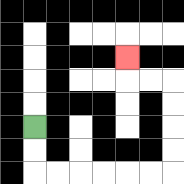{'start': '[1, 5]', 'end': '[5, 2]', 'path_directions': 'D,D,R,R,R,R,R,R,U,U,U,U,L,L,U', 'path_coordinates': '[[1, 5], [1, 6], [1, 7], [2, 7], [3, 7], [4, 7], [5, 7], [6, 7], [7, 7], [7, 6], [7, 5], [7, 4], [7, 3], [6, 3], [5, 3], [5, 2]]'}